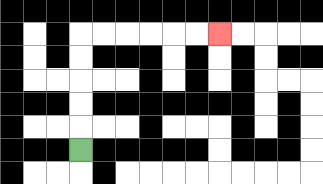{'start': '[3, 6]', 'end': '[9, 1]', 'path_directions': 'U,U,U,U,U,R,R,R,R,R,R', 'path_coordinates': '[[3, 6], [3, 5], [3, 4], [3, 3], [3, 2], [3, 1], [4, 1], [5, 1], [6, 1], [7, 1], [8, 1], [9, 1]]'}